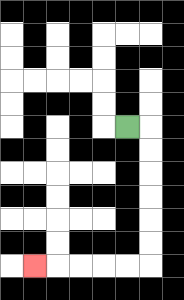{'start': '[5, 5]', 'end': '[1, 11]', 'path_directions': 'R,D,D,D,D,D,D,L,L,L,L,L', 'path_coordinates': '[[5, 5], [6, 5], [6, 6], [6, 7], [6, 8], [6, 9], [6, 10], [6, 11], [5, 11], [4, 11], [3, 11], [2, 11], [1, 11]]'}